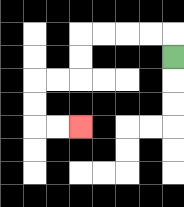{'start': '[7, 2]', 'end': '[3, 5]', 'path_directions': 'U,L,L,L,L,D,D,L,L,D,D,R,R', 'path_coordinates': '[[7, 2], [7, 1], [6, 1], [5, 1], [4, 1], [3, 1], [3, 2], [3, 3], [2, 3], [1, 3], [1, 4], [1, 5], [2, 5], [3, 5]]'}